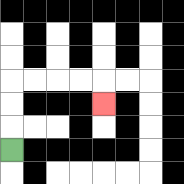{'start': '[0, 6]', 'end': '[4, 4]', 'path_directions': 'U,U,U,R,R,R,R,D', 'path_coordinates': '[[0, 6], [0, 5], [0, 4], [0, 3], [1, 3], [2, 3], [3, 3], [4, 3], [4, 4]]'}